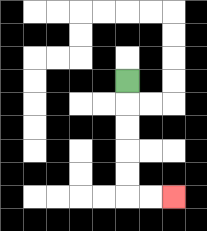{'start': '[5, 3]', 'end': '[7, 8]', 'path_directions': 'D,D,D,D,D,R,R', 'path_coordinates': '[[5, 3], [5, 4], [5, 5], [5, 6], [5, 7], [5, 8], [6, 8], [7, 8]]'}